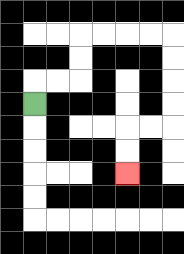{'start': '[1, 4]', 'end': '[5, 7]', 'path_directions': 'U,R,R,U,U,R,R,R,R,D,D,D,D,L,L,D,D', 'path_coordinates': '[[1, 4], [1, 3], [2, 3], [3, 3], [3, 2], [3, 1], [4, 1], [5, 1], [6, 1], [7, 1], [7, 2], [7, 3], [7, 4], [7, 5], [6, 5], [5, 5], [5, 6], [5, 7]]'}